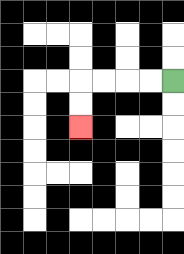{'start': '[7, 3]', 'end': '[3, 5]', 'path_directions': 'L,L,L,L,D,D', 'path_coordinates': '[[7, 3], [6, 3], [5, 3], [4, 3], [3, 3], [3, 4], [3, 5]]'}